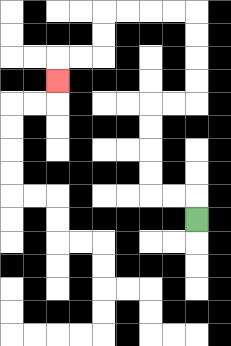{'start': '[8, 9]', 'end': '[2, 3]', 'path_directions': 'U,L,L,U,U,U,U,R,R,U,U,U,U,L,L,L,L,D,D,L,L,D', 'path_coordinates': '[[8, 9], [8, 8], [7, 8], [6, 8], [6, 7], [6, 6], [6, 5], [6, 4], [7, 4], [8, 4], [8, 3], [8, 2], [8, 1], [8, 0], [7, 0], [6, 0], [5, 0], [4, 0], [4, 1], [4, 2], [3, 2], [2, 2], [2, 3]]'}